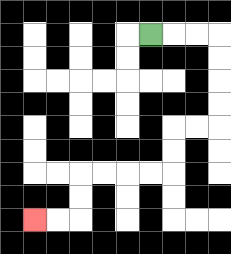{'start': '[6, 1]', 'end': '[1, 9]', 'path_directions': 'R,R,R,D,D,D,D,L,L,D,D,L,L,L,L,D,D,L,L', 'path_coordinates': '[[6, 1], [7, 1], [8, 1], [9, 1], [9, 2], [9, 3], [9, 4], [9, 5], [8, 5], [7, 5], [7, 6], [7, 7], [6, 7], [5, 7], [4, 7], [3, 7], [3, 8], [3, 9], [2, 9], [1, 9]]'}